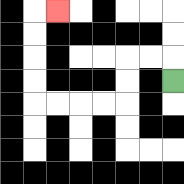{'start': '[7, 3]', 'end': '[2, 0]', 'path_directions': 'U,L,L,D,D,L,L,L,L,U,U,U,U,R', 'path_coordinates': '[[7, 3], [7, 2], [6, 2], [5, 2], [5, 3], [5, 4], [4, 4], [3, 4], [2, 4], [1, 4], [1, 3], [1, 2], [1, 1], [1, 0], [2, 0]]'}